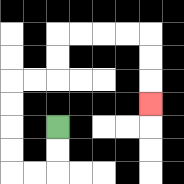{'start': '[2, 5]', 'end': '[6, 4]', 'path_directions': 'D,D,L,L,U,U,U,U,R,R,U,U,R,R,R,R,D,D,D', 'path_coordinates': '[[2, 5], [2, 6], [2, 7], [1, 7], [0, 7], [0, 6], [0, 5], [0, 4], [0, 3], [1, 3], [2, 3], [2, 2], [2, 1], [3, 1], [4, 1], [5, 1], [6, 1], [6, 2], [6, 3], [6, 4]]'}